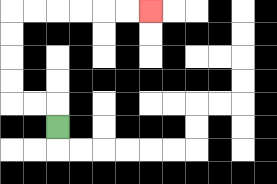{'start': '[2, 5]', 'end': '[6, 0]', 'path_directions': 'U,L,L,U,U,U,U,R,R,R,R,R,R', 'path_coordinates': '[[2, 5], [2, 4], [1, 4], [0, 4], [0, 3], [0, 2], [0, 1], [0, 0], [1, 0], [2, 0], [3, 0], [4, 0], [5, 0], [6, 0]]'}